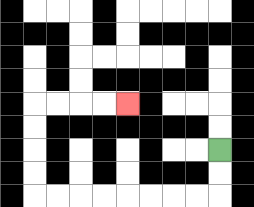{'start': '[9, 6]', 'end': '[5, 4]', 'path_directions': 'D,D,L,L,L,L,L,L,L,L,U,U,U,U,R,R,R,R', 'path_coordinates': '[[9, 6], [9, 7], [9, 8], [8, 8], [7, 8], [6, 8], [5, 8], [4, 8], [3, 8], [2, 8], [1, 8], [1, 7], [1, 6], [1, 5], [1, 4], [2, 4], [3, 4], [4, 4], [5, 4]]'}